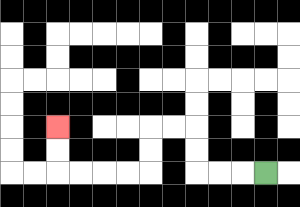{'start': '[11, 7]', 'end': '[2, 5]', 'path_directions': 'L,L,L,U,U,L,L,D,D,L,L,L,L,U,U', 'path_coordinates': '[[11, 7], [10, 7], [9, 7], [8, 7], [8, 6], [8, 5], [7, 5], [6, 5], [6, 6], [6, 7], [5, 7], [4, 7], [3, 7], [2, 7], [2, 6], [2, 5]]'}